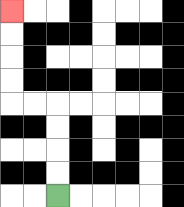{'start': '[2, 8]', 'end': '[0, 0]', 'path_directions': 'U,U,U,U,L,L,U,U,U,U', 'path_coordinates': '[[2, 8], [2, 7], [2, 6], [2, 5], [2, 4], [1, 4], [0, 4], [0, 3], [0, 2], [0, 1], [0, 0]]'}